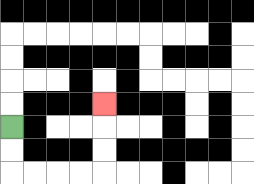{'start': '[0, 5]', 'end': '[4, 4]', 'path_directions': 'D,D,R,R,R,R,U,U,U', 'path_coordinates': '[[0, 5], [0, 6], [0, 7], [1, 7], [2, 7], [3, 7], [4, 7], [4, 6], [4, 5], [4, 4]]'}